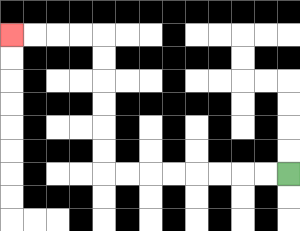{'start': '[12, 7]', 'end': '[0, 1]', 'path_directions': 'L,L,L,L,L,L,L,L,U,U,U,U,U,U,L,L,L,L', 'path_coordinates': '[[12, 7], [11, 7], [10, 7], [9, 7], [8, 7], [7, 7], [6, 7], [5, 7], [4, 7], [4, 6], [4, 5], [4, 4], [4, 3], [4, 2], [4, 1], [3, 1], [2, 1], [1, 1], [0, 1]]'}